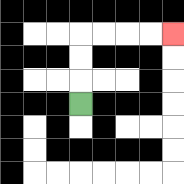{'start': '[3, 4]', 'end': '[7, 1]', 'path_directions': 'U,U,U,R,R,R,R', 'path_coordinates': '[[3, 4], [3, 3], [3, 2], [3, 1], [4, 1], [5, 1], [6, 1], [7, 1]]'}